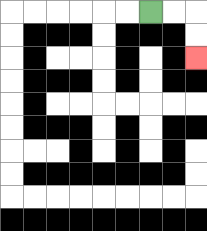{'start': '[6, 0]', 'end': '[8, 2]', 'path_directions': 'R,R,D,D', 'path_coordinates': '[[6, 0], [7, 0], [8, 0], [8, 1], [8, 2]]'}